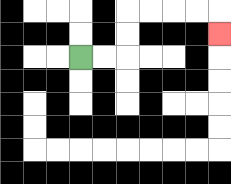{'start': '[3, 2]', 'end': '[9, 1]', 'path_directions': 'R,R,U,U,R,R,R,R,D', 'path_coordinates': '[[3, 2], [4, 2], [5, 2], [5, 1], [5, 0], [6, 0], [7, 0], [8, 0], [9, 0], [9, 1]]'}